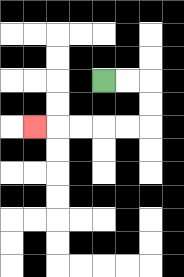{'start': '[4, 3]', 'end': '[1, 5]', 'path_directions': 'R,R,D,D,L,L,L,L,L', 'path_coordinates': '[[4, 3], [5, 3], [6, 3], [6, 4], [6, 5], [5, 5], [4, 5], [3, 5], [2, 5], [1, 5]]'}